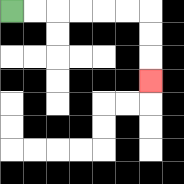{'start': '[0, 0]', 'end': '[6, 3]', 'path_directions': 'R,R,R,R,R,R,D,D,D', 'path_coordinates': '[[0, 0], [1, 0], [2, 0], [3, 0], [4, 0], [5, 0], [6, 0], [6, 1], [6, 2], [6, 3]]'}